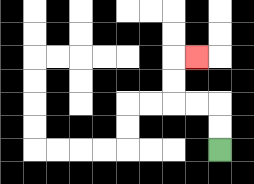{'start': '[9, 6]', 'end': '[8, 2]', 'path_directions': 'U,U,L,L,U,U,R', 'path_coordinates': '[[9, 6], [9, 5], [9, 4], [8, 4], [7, 4], [7, 3], [7, 2], [8, 2]]'}